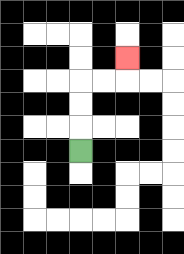{'start': '[3, 6]', 'end': '[5, 2]', 'path_directions': 'U,U,U,R,R,U', 'path_coordinates': '[[3, 6], [3, 5], [3, 4], [3, 3], [4, 3], [5, 3], [5, 2]]'}